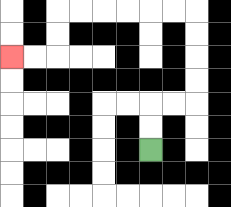{'start': '[6, 6]', 'end': '[0, 2]', 'path_directions': 'U,U,R,R,U,U,U,U,L,L,L,L,L,L,D,D,L,L', 'path_coordinates': '[[6, 6], [6, 5], [6, 4], [7, 4], [8, 4], [8, 3], [8, 2], [8, 1], [8, 0], [7, 0], [6, 0], [5, 0], [4, 0], [3, 0], [2, 0], [2, 1], [2, 2], [1, 2], [0, 2]]'}